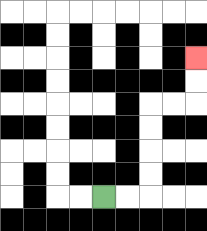{'start': '[4, 8]', 'end': '[8, 2]', 'path_directions': 'R,R,U,U,U,U,R,R,U,U', 'path_coordinates': '[[4, 8], [5, 8], [6, 8], [6, 7], [6, 6], [6, 5], [6, 4], [7, 4], [8, 4], [8, 3], [8, 2]]'}